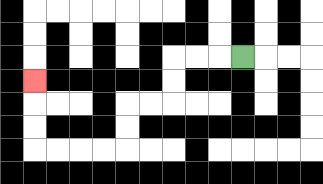{'start': '[10, 2]', 'end': '[1, 3]', 'path_directions': 'L,L,L,D,D,L,L,D,D,L,L,L,L,U,U,U', 'path_coordinates': '[[10, 2], [9, 2], [8, 2], [7, 2], [7, 3], [7, 4], [6, 4], [5, 4], [5, 5], [5, 6], [4, 6], [3, 6], [2, 6], [1, 6], [1, 5], [1, 4], [1, 3]]'}